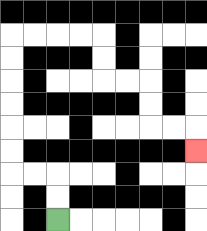{'start': '[2, 9]', 'end': '[8, 6]', 'path_directions': 'U,U,L,L,U,U,U,U,U,U,R,R,R,R,D,D,R,R,D,D,R,R,D', 'path_coordinates': '[[2, 9], [2, 8], [2, 7], [1, 7], [0, 7], [0, 6], [0, 5], [0, 4], [0, 3], [0, 2], [0, 1], [1, 1], [2, 1], [3, 1], [4, 1], [4, 2], [4, 3], [5, 3], [6, 3], [6, 4], [6, 5], [7, 5], [8, 5], [8, 6]]'}